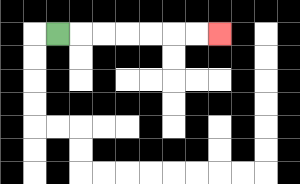{'start': '[2, 1]', 'end': '[9, 1]', 'path_directions': 'R,R,R,R,R,R,R', 'path_coordinates': '[[2, 1], [3, 1], [4, 1], [5, 1], [6, 1], [7, 1], [8, 1], [9, 1]]'}